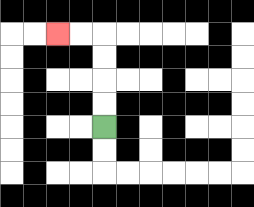{'start': '[4, 5]', 'end': '[2, 1]', 'path_directions': 'U,U,U,U,L,L', 'path_coordinates': '[[4, 5], [4, 4], [4, 3], [4, 2], [4, 1], [3, 1], [2, 1]]'}